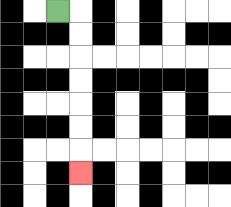{'start': '[2, 0]', 'end': '[3, 7]', 'path_directions': 'R,D,D,D,D,D,D,D', 'path_coordinates': '[[2, 0], [3, 0], [3, 1], [3, 2], [3, 3], [3, 4], [3, 5], [3, 6], [3, 7]]'}